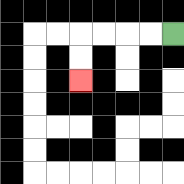{'start': '[7, 1]', 'end': '[3, 3]', 'path_directions': 'L,L,L,L,D,D', 'path_coordinates': '[[7, 1], [6, 1], [5, 1], [4, 1], [3, 1], [3, 2], [3, 3]]'}